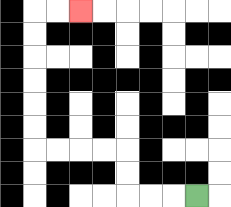{'start': '[8, 8]', 'end': '[3, 0]', 'path_directions': 'L,L,L,U,U,L,L,L,L,U,U,U,U,U,U,R,R', 'path_coordinates': '[[8, 8], [7, 8], [6, 8], [5, 8], [5, 7], [5, 6], [4, 6], [3, 6], [2, 6], [1, 6], [1, 5], [1, 4], [1, 3], [1, 2], [1, 1], [1, 0], [2, 0], [3, 0]]'}